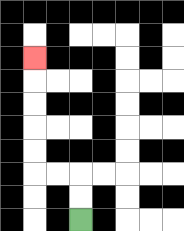{'start': '[3, 9]', 'end': '[1, 2]', 'path_directions': 'U,U,L,L,U,U,U,U,U', 'path_coordinates': '[[3, 9], [3, 8], [3, 7], [2, 7], [1, 7], [1, 6], [1, 5], [1, 4], [1, 3], [1, 2]]'}